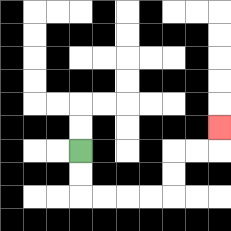{'start': '[3, 6]', 'end': '[9, 5]', 'path_directions': 'D,D,R,R,R,R,U,U,R,R,U', 'path_coordinates': '[[3, 6], [3, 7], [3, 8], [4, 8], [5, 8], [6, 8], [7, 8], [7, 7], [7, 6], [8, 6], [9, 6], [9, 5]]'}